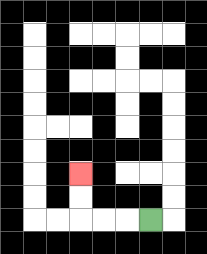{'start': '[6, 9]', 'end': '[3, 7]', 'path_directions': 'L,L,L,U,U', 'path_coordinates': '[[6, 9], [5, 9], [4, 9], [3, 9], [3, 8], [3, 7]]'}